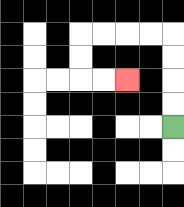{'start': '[7, 5]', 'end': '[5, 3]', 'path_directions': 'U,U,U,U,L,L,L,L,D,D,R,R', 'path_coordinates': '[[7, 5], [7, 4], [7, 3], [7, 2], [7, 1], [6, 1], [5, 1], [4, 1], [3, 1], [3, 2], [3, 3], [4, 3], [5, 3]]'}